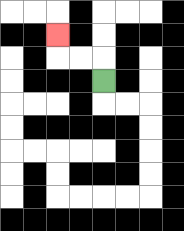{'start': '[4, 3]', 'end': '[2, 1]', 'path_directions': 'U,L,L,U', 'path_coordinates': '[[4, 3], [4, 2], [3, 2], [2, 2], [2, 1]]'}